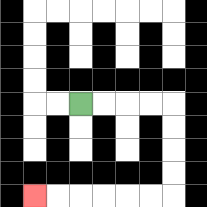{'start': '[3, 4]', 'end': '[1, 8]', 'path_directions': 'R,R,R,R,D,D,D,D,L,L,L,L,L,L', 'path_coordinates': '[[3, 4], [4, 4], [5, 4], [6, 4], [7, 4], [7, 5], [7, 6], [7, 7], [7, 8], [6, 8], [5, 8], [4, 8], [3, 8], [2, 8], [1, 8]]'}